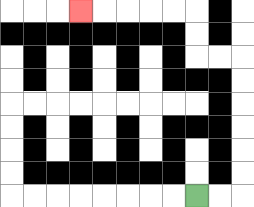{'start': '[8, 8]', 'end': '[3, 0]', 'path_directions': 'R,R,U,U,U,U,U,U,L,L,U,U,L,L,L,L,L', 'path_coordinates': '[[8, 8], [9, 8], [10, 8], [10, 7], [10, 6], [10, 5], [10, 4], [10, 3], [10, 2], [9, 2], [8, 2], [8, 1], [8, 0], [7, 0], [6, 0], [5, 0], [4, 0], [3, 0]]'}